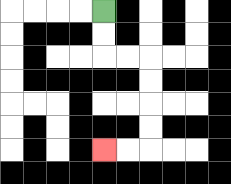{'start': '[4, 0]', 'end': '[4, 6]', 'path_directions': 'D,D,R,R,D,D,D,D,L,L', 'path_coordinates': '[[4, 0], [4, 1], [4, 2], [5, 2], [6, 2], [6, 3], [6, 4], [6, 5], [6, 6], [5, 6], [4, 6]]'}